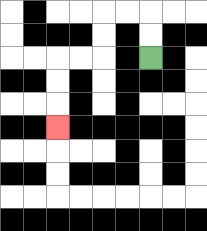{'start': '[6, 2]', 'end': '[2, 5]', 'path_directions': 'U,U,L,L,D,D,L,L,D,D,D', 'path_coordinates': '[[6, 2], [6, 1], [6, 0], [5, 0], [4, 0], [4, 1], [4, 2], [3, 2], [2, 2], [2, 3], [2, 4], [2, 5]]'}